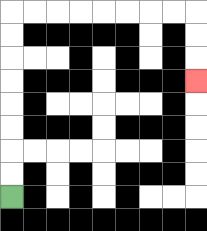{'start': '[0, 8]', 'end': '[8, 3]', 'path_directions': 'U,U,U,U,U,U,U,U,R,R,R,R,R,R,R,R,D,D,D', 'path_coordinates': '[[0, 8], [0, 7], [0, 6], [0, 5], [0, 4], [0, 3], [0, 2], [0, 1], [0, 0], [1, 0], [2, 0], [3, 0], [4, 0], [5, 0], [6, 0], [7, 0], [8, 0], [8, 1], [8, 2], [8, 3]]'}